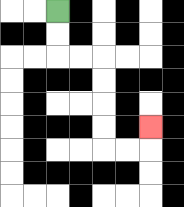{'start': '[2, 0]', 'end': '[6, 5]', 'path_directions': 'D,D,R,R,D,D,D,D,R,R,U', 'path_coordinates': '[[2, 0], [2, 1], [2, 2], [3, 2], [4, 2], [4, 3], [4, 4], [4, 5], [4, 6], [5, 6], [6, 6], [6, 5]]'}